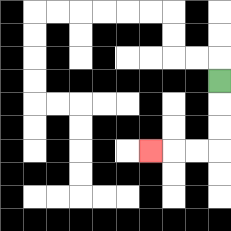{'start': '[9, 3]', 'end': '[6, 6]', 'path_directions': 'D,D,D,L,L,L', 'path_coordinates': '[[9, 3], [9, 4], [9, 5], [9, 6], [8, 6], [7, 6], [6, 6]]'}